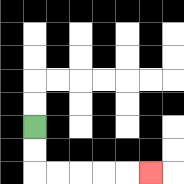{'start': '[1, 5]', 'end': '[6, 7]', 'path_directions': 'D,D,R,R,R,R,R', 'path_coordinates': '[[1, 5], [1, 6], [1, 7], [2, 7], [3, 7], [4, 7], [5, 7], [6, 7]]'}